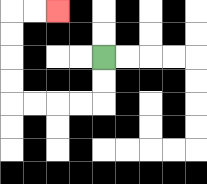{'start': '[4, 2]', 'end': '[2, 0]', 'path_directions': 'D,D,L,L,L,L,U,U,U,U,R,R', 'path_coordinates': '[[4, 2], [4, 3], [4, 4], [3, 4], [2, 4], [1, 4], [0, 4], [0, 3], [0, 2], [0, 1], [0, 0], [1, 0], [2, 0]]'}